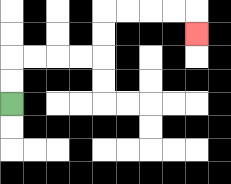{'start': '[0, 4]', 'end': '[8, 1]', 'path_directions': 'U,U,R,R,R,R,U,U,R,R,R,R,D', 'path_coordinates': '[[0, 4], [0, 3], [0, 2], [1, 2], [2, 2], [3, 2], [4, 2], [4, 1], [4, 0], [5, 0], [6, 0], [7, 0], [8, 0], [8, 1]]'}